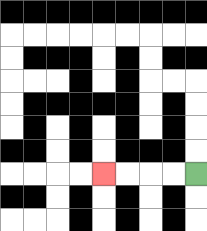{'start': '[8, 7]', 'end': '[4, 7]', 'path_directions': 'L,L,L,L', 'path_coordinates': '[[8, 7], [7, 7], [6, 7], [5, 7], [4, 7]]'}